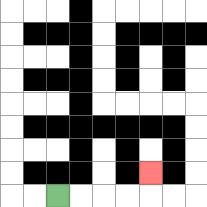{'start': '[2, 8]', 'end': '[6, 7]', 'path_directions': 'R,R,R,R,U', 'path_coordinates': '[[2, 8], [3, 8], [4, 8], [5, 8], [6, 8], [6, 7]]'}